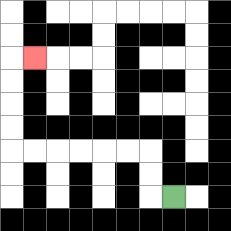{'start': '[7, 8]', 'end': '[1, 2]', 'path_directions': 'L,U,U,L,L,L,L,L,L,U,U,U,U,R', 'path_coordinates': '[[7, 8], [6, 8], [6, 7], [6, 6], [5, 6], [4, 6], [3, 6], [2, 6], [1, 6], [0, 6], [0, 5], [0, 4], [0, 3], [0, 2], [1, 2]]'}